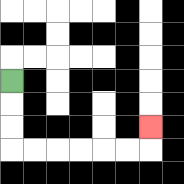{'start': '[0, 3]', 'end': '[6, 5]', 'path_directions': 'D,D,D,R,R,R,R,R,R,U', 'path_coordinates': '[[0, 3], [0, 4], [0, 5], [0, 6], [1, 6], [2, 6], [3, 6], [4, 6], [5, 6], [6, 6], [6, 5]]'}